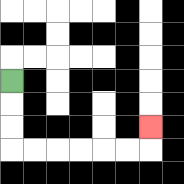{'start': '[0, 3]', 'end': '[6, 5]', 'path_directions': 'D,D,D,R,R,R,R,R,R,U', 'path_coordinates': '[[0, 3], [0, 4], [0, 5], [0, 6], [1, 6], [2, 6], [3, 6], [4, 6], [5, 6], [6, 6], [6, 5]]'}